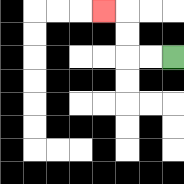{'start': '[7, 2]', 'end': '[4, 0]', 'path_directions': 'L,L,U,U,L', 'path_coordinates': '[[7, 2], [6, 2], [5, 2], [5, 1], [5, 0], [4, 0]]'}